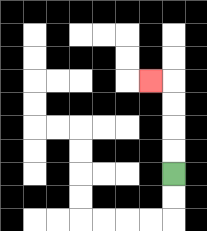{'start': '[7, 7]', 'end': '[6, 3]', 'path_directions': 'U,U,U,U,L', 'path_coordinates': '[[7, 7], [7, 6], [7, 5], [7, 4], [7, 3], [6, 3]]'}